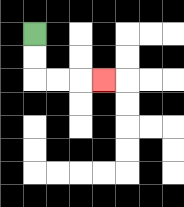{'start': '[1, 1]', 'end': '[4, 3]', 'path_directions': 'D,D,R,R,R', 'path_coordinates': '[[1, 1], [1, 2], [1, 3], [2, 3], [3, 3], [4, 3]]'}